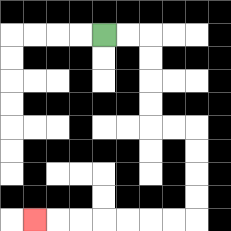{'start': '[4, 1]', 'end': '[1, 9]', 'path_directions': 'R,R,D,D,D,D,R,R,D,D,D,D,L,L,L,L,L,L,L', 'path_coordinates': '[[4, 1], [5, 1], [6, 1], [6, 2], [6, 3], [6, 4], [6, 5], [7, 5], [8, 5], [8, 6], [8, 7], [8, 8], [8, 9], [7, 9], [6, 9], [5, 9], [4, 9], [3, 9], [2, 9], [1, 9]]'}